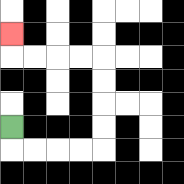{'start': '[0, 5]', 'end': '[0, 1]', 'path_directions': 'D,R,R,R,R,U,U,U,U,L,L,L,L,U', 'path_coordinates': '[[0, 5], [0, 6], [1, 6], [2, 6], [3, 6], [4, 6], [4, 5], [4, 4], [4, 3], [4, 2], [3, 2], [2, 2], [1, 2], [0, 2], [0, 1]]'}